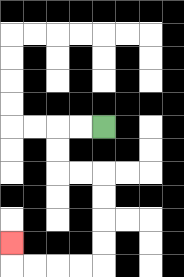{'start': '[4, 5]', 'end': '[0, 10]', 'path_directions': 'L,L,D,D,R,R,D,D,D,D,L,L,L,L,U', 'path_coordinates': '[[4, 5], [3, 5], [2, 5], [2, 6], [2, 7], [3, 7], [4, 7], [4, 8], [4, 9], [4, 10], [4, 11], [3, 11], [2, 11], [1, 11], [0, 11], [0, 10]]'}